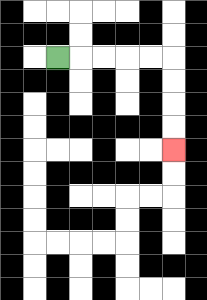{'start': '[2, 2]', 'end': '[7, 6]', 'path_directions': 'R,R,R,R,R,D,D,D,D', 'path_coordinates': '[[2, 2], [3, 2], [4, 2], [5, 2], [6, 2], [7, 2], [7, 3], [7, 4], [7, 5], [7, 6]]'}